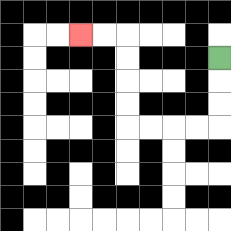{'start': '[9, 2]', 'end': '[3, 1]', 'path_directions': 'D,D,D,L,L,L,L,U,U,U,U,L,L', 'path_coordinates': '[[9, 2], [9, 3], [9, 4], [9, 5], [8, 5], [7, 5], [6, 5], [5, 5], [5, 4], [5, 3], [5, 2], [5, 1], [4, 1], [3, 1]]'}